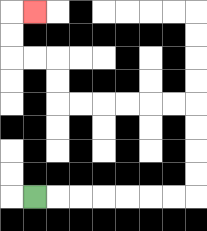{'start': '[1, 8]', 'end': '[1, 0]', 'path_directions': 'R,R,R,R,R,R,R,U,U,U,U,L,L,L,L,L,L,U,U,L,L,U,U,R', 'path_coordinates': '[[1, 8], [2, 8], [3, 8], [4, 8], [5, 8], [6, 8], [7, 8], [8, 8], [8, 7], [8, 6], [8, 5], [8, 4], [7, 4], [6, 4], [5, 4], [4, 4], [3, 4], [2, 4], [2, 3], [2, 2], [1, 2], [0, 2], [0, 1], [0, 0], [1, 0]]'}